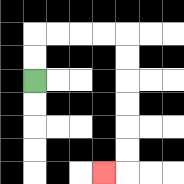{'start': '[1, 3]', 'end': '[4, 7]', 'path_directions': 'U,U,R,R,R,R,D,D,D,D,D,D,L', 'path_coordinates': '[[1, 3], [1, 2], [1, 1], [2, 1], [3, 1], [4, 1], [5, 1], [5, 2], [5, 3], [5, 4], [5, 5], [5, 6], [5, 7], [4, 7]]'}